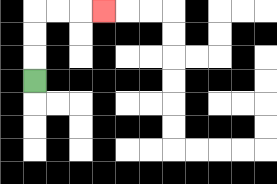{'start': '[1, 3]', 'end': '[4, 0]', 'path_directions': 'U,U,U,R,R,R', 'path_coordinates': '[[1, 3], [1, 2], [1, 1], [1, 0], [2, 0], [3, 0], [4, 0]]'}